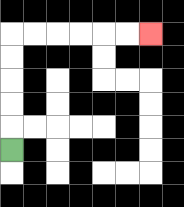{'start': '[0, 6]', 'end': '[6, 1]', 'path_directions': 'U,U,U,U,U,R,R,R,R,R,R', 'path_coordinates': '[[0, 6], [0, 5], [0, 4], [0, 3], [0, 2], [0, 1], [1, 1], [2, 1], [3, 1], [4, 1], [5, 1], [6, 1]]'}